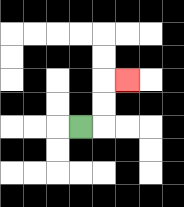{'start': '[3, 5]', 'end': '[5, 3]', 'path_directions': 'R,U,U,R', 'path_coordinates': '[[3, 5], [4, 5], [4, 4], [4, 3], [5, 3]]'}